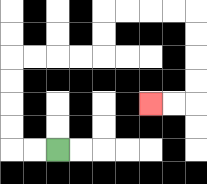{'start': '[2, 6]', 'end': '[6, 4]', 'path_directions': 'L,L,U,U,U,U,R,R,R,R,U,U,R,R,R,R,D,D,D,D,L,L', 'path_coordinates': '[[2, 6], [1, 6], [0, 6], [0, 5], [0, 4], [0, 3], [0, 2], [1, 2], [2, 2], [3, 2], [4, 2], [4, 1], [4, 0], [5, 0], [6, 0], [7, 0], [8, 0], [8, 1], [8, 2], [8, 3], [8, 4], [7, 4], [6, 4]]'}